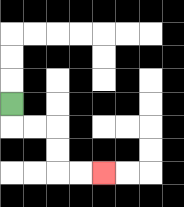{'start': '[0, 4]', 'end': '[4, 7]', 'path_directions': 'D,R,R,D,D,R,R', 'path_coordinates': '[[0, 4], [0, 5], [1, 5], [2, 5], [2, 6], [2, 7], [3, 7], [4, 7]]'}